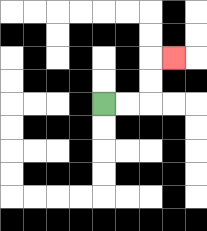{'start': '[4, 4]', 'end': '[7, 2]', 'path_directions': 'R,R,U,U,R', 'path_coordinates': '[[4, 4], [5, 4], [6, 4], [6, 3], [6, 2], [7, 2]]'}